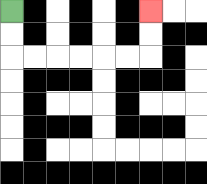{'start': '[0, 0]', 'end': '[6, 0]', 'path_directions': 'D,D,R,R,R,R,R,R,U,U', 'path_coordinates': '[[0, 0], [0, 1], [0, 2], [1, 2], [2, 2], [3, 2], [4, 2], [5, 2], [6, 2], [6, 1], [6, 0]]'}